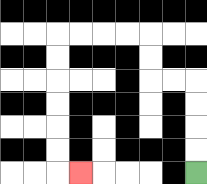{'start': '[8, 7]', 'end': '[3, 7]', 'path_directions': 'U,U,U,U,L,L,U,U,L,L,L,L,D,D,D,D,D,D,R', 'path_coordinates': '[[8, 7], [8, 6], [8, 5], [8, 4], [8, 3], [7, 3], [6, 3], [6, 2], [6, 1], [5, 1], [4, 1], [3, 1], [2, 1], [2, 2], [2, 3], [2, 4], [2, 5], [2, 6], [2, 7], [3, 7]]'}